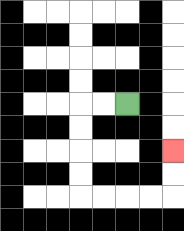{'start': '[5, 4]', 'end': '[7, 6]', 'path_directions': 'L,L,D,D,D,D,R,R,R,R,U,U', 'path_coordinates': '[[5, 4], [4, 4], [3, 4], [3, 5], [3, 6], [3, 7], [3, 8], [4, 8], [5, 8], [6, 8], [7, 8], [7, 7], [7, 6]]'}